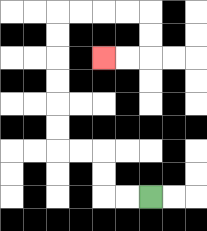{'start': '[6, 8]', 'end': '[4, 2]', 'path_directions': 'L,L,U,U,L,L,U,U,U,U,U,U,R,R,R,R,D,D,L,L', 'path_coordinates': '[[6, 8], [5, 8], [4, 8], [4, 7], [4, 6], [3, 6], [2, 6], [2, 5], [2, 4], [2, 3], [2, 2], [2, 1], [2, 0], [3, 0], [4, 0], [5, 0], [6, 0], [6, 1], [6, 2], [5, 2], [4, 2]]'}